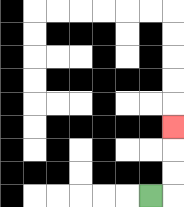{'start': '[6, 8]', 'end': '[7, 5]', 'path_directions': 'R,U,U,U', 'path_coordinates': '[[6, 8], [7, 8], [7, 7], [7, 6], [7, 5]]'}